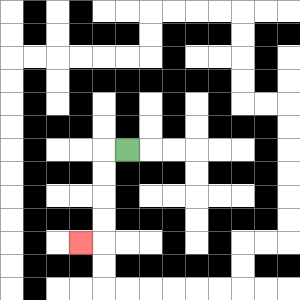{'start': '[5, 6]', 'end': '[3, 10]', 'path_directions': 'L,D,D,D,D,L', 'path_coordinates': '[[5, 6], [4, 6], [4, 7], [4, 8], [4, 9], [4, 10], [3, 10]]'}